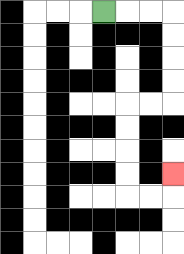{'start': '[4, 0]', 'end': '[7, 7]', 'path_directions': 'R,R,R,D,D,D,D,L,L,D,D,D,D,R,R,U', 'path_coordinates': '[[4, 0], [5, 0], [6, 0], [7, 0], [7, 1], [7, 2], [7, 3], [7, 4], [6, 4], [5, 4], [5, 5], [5, 6], [5, 7], [5, 8], [6, 8], [7, 8], [7, 7]]'}